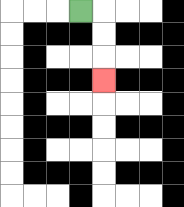{'start': '[3, 0]', 'end': '[4, 3]', 'path_directions': 'R,D,D,D', 'path_coordinates': '[[3, 0], [4, 0], [4, 1], [4, 2], [4, 3]]'}